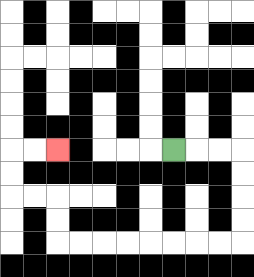{'start': '[7, 6]', 'end': '[2, 6]', 'path_directions': 'R,R,R,D,D,D,D,L,L,L,L,L,L,L,L,U,U,L,L,U,U,R,R', 'path_coordinates': '[[7, 6], [8, 6], [9, 6], [10, 6], [10, 7], [10, 8], [10, 9], [10, 10], [9, 10], [8, 10], [7, 10], [6, 10], [5, 10], [4, 10], [3, 10], [2, 10], [2, 9], [2, 8], [1, 8], [0, 8], [0, 7], [0, 6], [1, 6], [2, 6]]'}